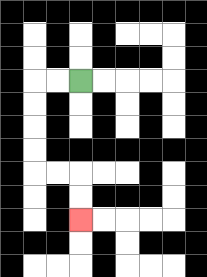{'start': '[3, 3]', 'end': '[3, 9]', 'path_directions': 'L,L,D,D,D,D,R,R,D,D', 'path_coordinates': '[[3, 3], [2, 3], [1, 3], [1, 4], [1, 5], [1, 6], [1, 7], [2, 7], [3, 7], [3, 8], [3, 9]]'}